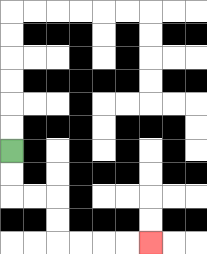{'start': '[0, 6]', 'end': '[6, 10]', 'path_directions': 'D,D,R,R,D,D,R,R,R,R', 'path_coordinates': '[[0, 6], [0, 7], [0, 8], [1, 8], [2, 8], [2, 9], [2, 10], [3, 10], [4, 10], [5, 10], [6, 10]]'}